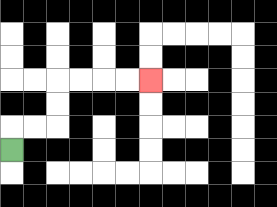{'start': '[0, 6]', 'end': '[6, 3]', 'path_directions': 'U,R,R,U,U,R,R,R,R', 'path_coordinates': '[[0, 6], [0, 5], [1, 5], [2, 5], [2, 4], [2, 3], [3, 3], [4, 3], [5, 3], [6, 3]]'}